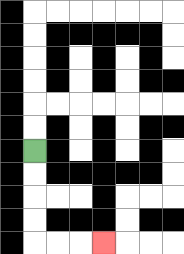{'start': '[1, 6]', 'end': '[4, 10]', 'path_directions': 'D,D,D,D,R,R,R', 'path_coordinates': '[[1, 6], [1, 7], [1, 8], [1, 9], [1, 10], [2, 10], [3, 10], [4, 10]]'}